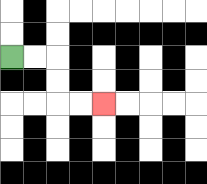{'start': '[0, 2]', 'end': '[4, 4]', 'path_directions': 'R,R,D,D,R,R', 'path_coordinates': '[[0, 2], [1, 2], [2, 2], [2, 3], [2, 4], [3, 4], [4, 4]]'}